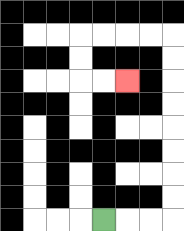{'start': '[4, 9]', 'end': '[5, 3]', 'path_directions': 'R,R,R,U,U,U,U,U,U,U,U,L,L,L,L,D,D,R,R', 'path_coordinates': '[[4, 9], [5, 9], [6, 9], [7, 9], [7, 8], [7, 7], [7, 6], [7, 5], [7, 4], [7, 3], [7, 2], [7, 1], [6, 1], [5, 1], [4, 1], [3, 1], [3, 2], [3, 3], [4, 3], [5, 3]]'}